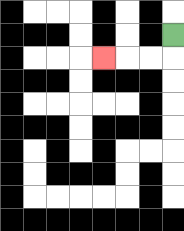{'start': '[7, 1]', 'end': '[4, 2]', 'path_directions': 'D,L,L,L', 'path_coordinates': '[[7, 1], [7, 2], [6, 2], [5, 2], [4, 2]]'}